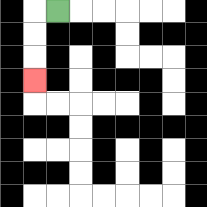{'start': '[2, 0]', 'end': '[1, 3]', 'path_directions': 'L,D,D,D', 'path_coordinates': '[[2, 0], [1, 0], [1, 1], [1, 2], [1, 3]]'}